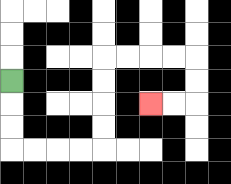{'start': '[0, 3]', 'end': '[6, 4]', 'path_directions': 'D,D,D,R,R,R,R,U,U,U,U,R,R,R,R,D,D,L,L', 'path_coordinates': '[[0, 3], [0, 4], [0, 5], [0, 6], [1, 6], [2, 6], [3, 6], [4, 6], [4, 5], [4, 4], [4, 3], [4, 2], [5, 2], [6, 2], [7, 2], [8, 2], [8, 3], [8, 4], [7, 4], [6, 4]]'}